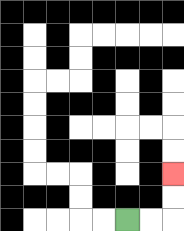{'start': '[5, 9]', 'end': '[7, 7]', 'path_directions': 'R,R,U,U', 'path_coordinates': '[[5, 9], [6, 9], [7, 9], [7, 8], [7, 7]]'}